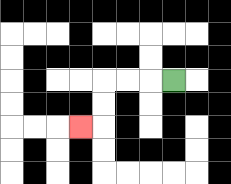{'start': '[7, 3]', 'end': '[3, 5]', 'path_directions': 'L,L,L,D,D,L', 'path_coordinates': '[[7, 3], [6, 3], [5, 3], [4, 3], [4, 4], [4, 5], [3, 5]]'}